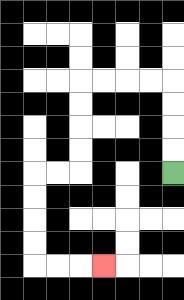{'start': '[7, 7]', 'end': '[4, 11]', 'path_directions': 'U,U,U,U,L,L,L,L,D,D,D,D,L,L,D,D,D,D,R,R,R', 'path_coordinates': '[[7, 7], [7, 6], [7, 5], [7, 4], [7, 3], [6, 3], [5, 3], [4, 3], [3, 3], [3, 4], [3, 5], [3, 6], [3, 7], [2, 7], [1, 7], [1, 8], [1, 9], [1, 10], [1, 11], [2, 11], [3, 11], [4, 11]]'}